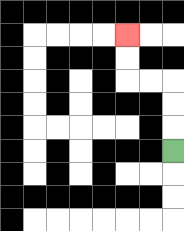{'start': '[7, 6]', 'end': '[5, 1]', 'path_directions': 'U,U,U,L,L,U,U', 'path_coordinates': '[[7, 6], [7, 5], [7, 4], [7, 3], [6, 3], [5, 3], [5, 2], [5, 1]]'}